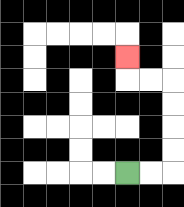{'start': '[5, 7]', 'end': '[5, 2]', 'path_directions': 'R,R,U,U,U,U,L,L,U', 'path_coordinates': '[[5, 7], [6, 7], [7, 7], [7, 6], [7, 5], [7, 4], [7, 3], [6, 3], [5, 3], [5, 2]]'}